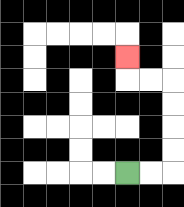{'start': '[5, 7]', 'end': '[5, 2]', 'path_directions': 'R,R,U,U,U,U,L,L,U', 'path_coordinates': '[[5, 7], [6, 7], [7, 7], [7, 6], [7, 5], [7, 4], [7, 3], [6, 3], [5, 3], [5, 2]]'}